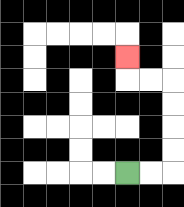{'start': '[5, 7]', 'end': '[5, 2]', 'path_directions': 'R,R,U,U,U,U,L,L,U', 'path_coordinates': '[[5, 7], [6, 7], [7, 7], [7, 6], [7, 5], [7, 4], [7, 3], [6, 3], [5, 3], [5, 2]]'}